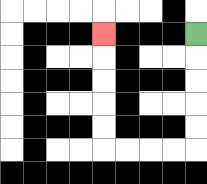{'start': '[8, 1]', 'end': '[4, 1]', 'path_directions': 'D,D,D,D,D,L,L,L,L,U,U,U,U,U', 'path_coordinates': '[[8, 1], [8, 2], [8, 3], [8, 4], [8, 5], [8, 6], [7, 6], [6, 6], [5, 6], [4, 6], [4, 5], [4, 4], [4, 3], [4, 2], [4, 1]]'}